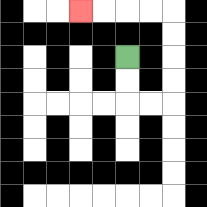{'start': '[5, 2]', 'end': '[3, 0]', 'path_directions': 'D,D,R,R,U,U,U,U,L,L,L,L', 'path_coordinates': '[[5, 2], [5, 3], [5, 4], [6, 4], [7, 4], [7, 3], [7, 2], [7, 1], [7, 0], [6, 0], [5, 0], [4, 0], [3, 0]]'}